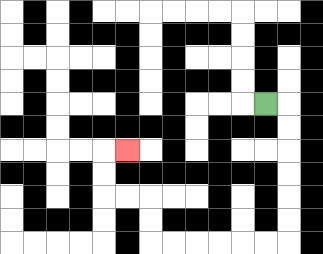{'start': '[11, 4]', 'end': '[5, 6]', 'path_directions': 'R,D,D,D,D,D,D,L,L,L,L,L,L,U,U,L,L,U,U,R', 'path_coordinates': '[[11, 4], [12, 4], [12, 5], [12, 6], [12, 7], [12, 8], [12, 9], [12, 10], [11, 10], [10, 10], [9, 10], [8, 10], [7, 10], [6, 10], [6, 9], [6, 8], [5, 8], [4, 8], [4, 7], [4, 6], [5, 6]]'}